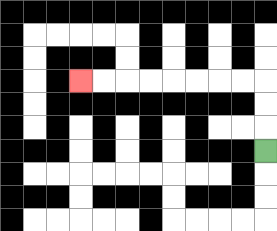{'start': '[11, 6]', 'end': '[3, 3]', 'path_directions': 'U,U,U,L,L,L,L,L,L,L,L', 'path_coordinates': '[[11, 6], [11, 5], [11, 4], [11, 3], [10, 3], [9, 3], [8, 3], [7, 3], [6, 3], [5, 3], [4, 3], [3, 3]]'}